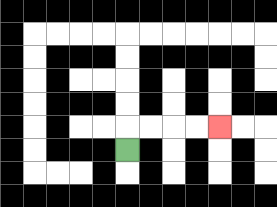{'start': '[5, 6]', 'end': '[9, 5]', 'path_directions': 'U,R,R,R,R', 'path_coordinates': '[[5, 6], [5, 5], [6, 5], [7, 5], [8, 5], [9, 5]]'}